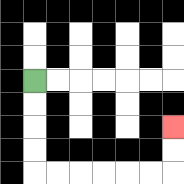{'start': '[1, 3]', 'end': '[7, 5]', 'path_directions': 'D,D,D,D,R,R,R,R,R,R,U,U', 'path_coordinates': '[[1, 3], [1, 4], [1, 5], [1, 6], [1, 7], [2, 7], [3, 7], [4, 7], [5, 7], [6, 7], [7, 7], [7, 6], [7, 5]]'}